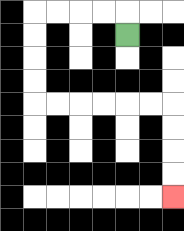{'start': '[5, 1]', 'end': '[7, 8]', 'path_directions': 'U,L,L,L,L,D,D,D,D,R,R,R,R,R,R,D,D,D,D', 'path_coordinates': '[[5, 1], [5, 0], [4, 0], [3, 0], [2, 0], [1, 0], [1, 1], [1, 2], [1, 3], [1, 4], [2, 4], [3, 4], [4, 4], [5, 4], [6, 4], [7, 4], [7, 5], [7, 6], [7, 7], [7, 8]]'}